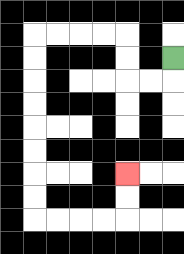{'start': '[7, 2]', 'end': '[5, 7]', 'path_directions': 'D,L,L,U,U,L,L,L,L,D,D,D,D,D,D,D,D,R,R,R,R,U,U', 'path_coordinates': '[[7, 2], [7, 3], [6, 3], [5, 3], [5, 2], [5, 1], [4, 1], [3, 1], [2, 1], [1, 1], [1, 2], [1, 3], [1, 4], [1, 5], [1, 6], [1, 7], [1, 8], [1, 9], [2, 9], [3, 9], [4, 9], [5, 9], [5, 8], [5, 7]]'}